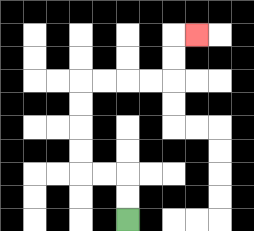{'start': '[5, 9]', 'end': '[8, 1]', 'path_directions': 'U,U,L,L,U,U,U,U,R,R,R,R,U,U,R', 'path_coordinates': '[[5, 9], [5, 8], [5, 7], [4, 7], [3, 7], [3, 6], [3, 5], [3, 4], [3, 3], [4, 3], [5, 3], [6, 3], [7, 3], [7, 2], [7, 1], [8, 1]]'}